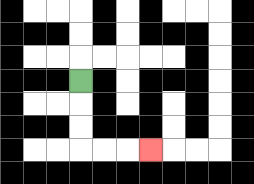{'start': '[3, 3]', 'end': '[6, 6]', 'path_directions': 'D,D,D,R,R,R', 'path_coordinates': '[[3, 3], [3, 4], [3, 5], [3, 6], [4, 6], [5, 6], [6, 6]]'}